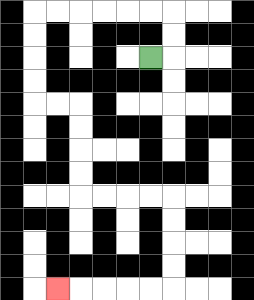{'start': '[6, 2]', 'end': '[2, 12]', 'path_directions': 'R,U,U,L,L,L,L,L,L,D,D,D,D,R,R,D,D,D,D,R,R,R,R,D,D,D,D,L,L,L,L,L', 'path_coordinates': '[[6, 2], [7, 2], [7, 1], [7, 0], [6, 0], [5, 0], [4, 0], [3, 0], [2, 0], [1, 0], [1, 1], [1, 2], [1, 3], [1, 4], [2, 4], [3, 4], [3, 5], [3, 6], [3, 7], [3, 8], [4, 8], [5, 8], [6, 8], [7, 8], [7, 9], [7, 10], [7, 11], [7, 12], [6, 12], [5, 12], [4, 12], [3, 12], [2, 12]]'}